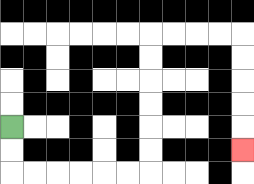{'start': '[0, 5]', 'end': '[10, 6]', 'path_directions': 'D,D,R,R,R,R,R,R,U,U,U,U,U,U,R,R,R,R,D,D,D,D,D', 'path_coordinates': '[[0, 5], [0, 6], [0, 7], [1, 7], [2, 7], [3, 7], [4, 7], [5, 7], [6, 7], [6, 6], [6, 5], [6, 4], [6, 3], [6, 2], [6, 1], [7, 1], [8, 1], [9, 1], [10, 1], [10, 2], [10, 3], [10, 4], [10, 5], [10, 6]]'}